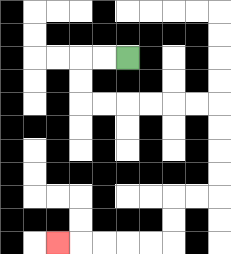{'start': '[5, 2]', 'end': '[2, 10]', 'path_directions': 'L,L,D,D,R,R,R,R,R,R,D,D,D,D,L,L,D,D,L,L,L,L,L', 'path_coordinates': '[[5, 2], [4, 2], [3, 2], [3, 3], [3, 4], [4, 4], [5, 4], [6, 4], [7, 4], [8, 4], [9, 4], [9, 5], [9, 6], [9, 7], [9, 8], [8, 8], [7, 8], [7, 9], [7, 10], [6, 10], [5, 10], [4, 10], [3, 10], [2, 10]]'}